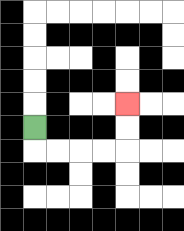{'start': '[1, 5]', 'end': '[5, 4]', 'path_directions': 'D,R,R,R,R,U,U', 'path_coordinates': '[[1, 5], [1, 6], [2, 6], [3, 6], [4, 6], [5, 6], [5, 5], [5, 4]]'}